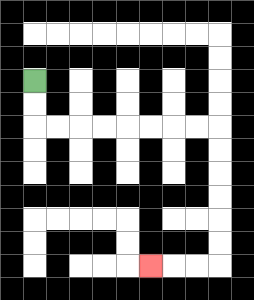{'start': '[1, 3]', 'end': '[6, 11]', 'path_directions': 'D,D,R,R,R,R,R,R,R,R,D,D,D,D,D,D,L,L,L', 'path_coordinates': '[[1, 3], [1, 4], [1, 5], [2, 5], [3, 5], [4, 5], [5, 5], [6, 5], [7, 5], [8, 5], [9, 5], [9, 6], [9, 7], [9, 8], [9, 9], [9, 10], [9, 11], [8, 11], [7, 11], [6, 11]]'}